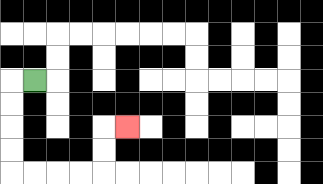{'start': '[1, 3]', 'end': '[5, 5]', 'path_directions': 'L,D,D,D,D,R,R,R,R,U,U,R', 'path_coordinates': '[[1, 3], [0, 3], [0, 4], [0, 5], [0, 6], [0, 7], [1, 7], [2, 7], [3, 7], [4, 7], [4, 6], [4, 5], [5, 5]]'}